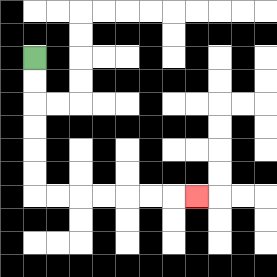{'start': '[1, 2]', 'end': '[8, 8]', 'path_directions': 'D,D,D,D,D,D,R,R,R,R,R,R,R', 'path_coordinates': '[[1, 2], [1, 3], [1, 4], [1, 5], [1, 6], [1, 7], [1, 8], [2, 8], [3, 8], [4, 8], [5, 8], [6, 8], [7, 8], [8, 8]]'}